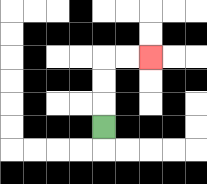{'start': '[4, 5]', 'end': '[6, 2]', 'path_directions': 'U,U,U,R,R', 'path_coordinates': '[[4, 5], [4, 4], [4, 3], [4, 2], [5, 2], [6, 2]]'}